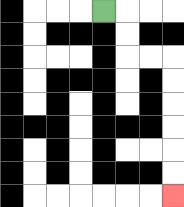{'start': '[4, 0]', 'end': '[7, 8]', 'path_directions': 'R,D,D,R,R,D,D,D,D,D,D', 'path_coordinates': '[[4, 0], [5, 0], [5, 1], [5, 2], [6, 2], [7, 2], [7, 3], [7, 4], [7, 5], [7, 6], [7, 7], [7, 8]]'}